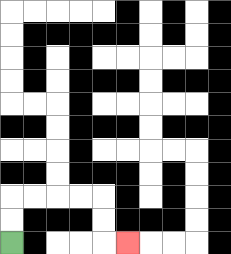{'start': '[0, 10]', 'end': '[5, 10]', 'path_directions': 'U,U,R,R,R,R,D,D,R', 'path_coordinates': '[[0, 10], [0, 9], [0, 8], [1, 8], [2, 8], [3, 8], [4, 8], [4, 9], [4, 10], [5, 10]]'}